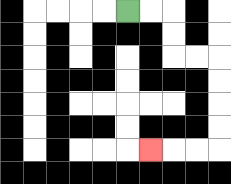{'start': '[5, 0]', 'end': '[6, 6]', 'path_directions': 'R,R,D,D,R,R,D,D,D,D,L,L,L', 'path_coordinates': '[[5, 0], [6, 0], [7, 0], [7, 1], [7, 2], [8, 2], [9, 2], [9, 3], [9, 4], [9, 5], [9, 6], [8, 6], [7, 6], [6, 6]]'}